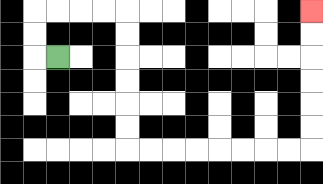{'start': '[2, 2]', 'end': '[13, 0]', 'path_directions': 'L,U,U,R,R,R,R,D,D,D,D,D,D,R,R,R,R,R,R,R,R,U,U,U,U,U,U', 'path_coordinates': '[[2, 2], [1, 2], [1, 1], [1, 0], [2, 0], [3, 0], [4, 0], [5, 0], [5, 1], [5, 2], [5, 3], [5, 4], [5, 5], [5, 6], [6, 6], [7, 6], [8, 6], [9, 6], [10, 6], [11, 6], [12, 6], [13, 6], [13, 5], [13, 4], [13, 3], [13, 2], [13, 1], [13, 0]]'}